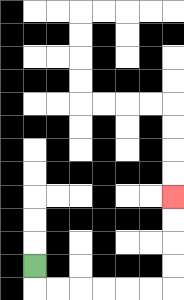{'start': '[1, 11]', 'end': '[7, 8]', 'path_directions': 'D,R,R,R,R,R,R,U,U,U,U', 'path_coordinates': '[[1, 11], [1, 12], [2, 12], [3, 12], [4, 12], [5, 12], [6, 12], [7, 12], [7, 11], [7, 10], [7, 9], [7, 8]]'}